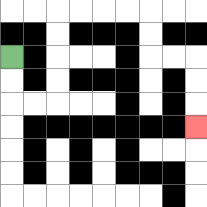{'start': '[0, 2]', 'end': '[8, 5]', 'path_directions': 'D,D,R,R,U,U,U,U,R,R,R,R,D,D,R,R,D,D,D', 'path_coordinates': '[[0, 2], [0, 3], [0, 4], [1, 4], [2, 4], [2, 3], [2, 2], [2, 1], [2, 0], [3, 0], [4, 0], [5, 0], [6, 0], [6, 1], [6, 2], [7, 2], [8, 2], [8, 3], [8, 4], [8, 5]]'}